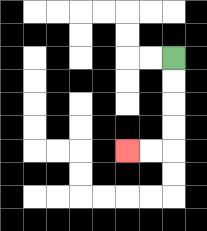{'start': '[7, 2]', 'end': '[5, 6]', 'path_directions': 'D,D,D,D,L,L', 'path_coordinates': '[[7, 2], [7, 3], [7, 4], [7, 5], [7, 6], [6, 6], [5, 6]]'}